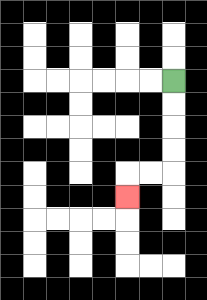{'start': '[7, 3]', 'end': '[5, 8]', 'path_directions': 'D,D,D,D,L,L,D', 'path_coordinates': '[[7, 3], [7, 4], [7, 5], [7, 6], [7, 7], [6, 7], [5, 7], [5, 8]]'}